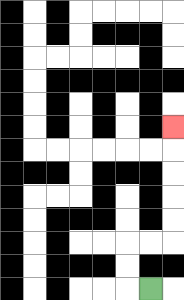{'start': '[6, 12]', 'end': '[7, 5]', 'path_directions': 'L,U,U,R,R,U,U,U,U,U', 'path_coordinates': '[[6, 12], [5, 12], [5, 11], [5, 10], [6, 10], [7, 10], [7, 9], [7, 8], [7, 7], [7, 6], [7, 5]]'}